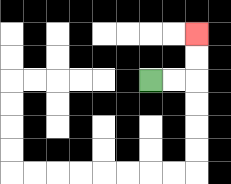{'start': '[6, 3]', 'end': '[8, 1]', 'path_directions': 'R,R,U,U', 'path_coordinates': '[[6, 3], [7, 3], [8, 3], [8, 2], [8, 1]]'}